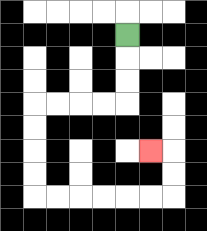{'start': '[5, 1]', 'end': '[6, 6]', 'path_directions': 'D,D,D,L,L,L,L,D,D,D,D,R,R,R,R,R,R,U,U,L', 'path_coordinates': '[[5, 1], [5, 2], [5, 3], [5, 4], [4, 4], [3, 4], [2, 4], [1, 4], [1, 5], [1, 6], [1, 7], [1, 8], [2, 8], [3, 8], [4, 8], [5, 8], [6, 8], [7, 8], [7, 7], [7, 6], [6, 6]]'}